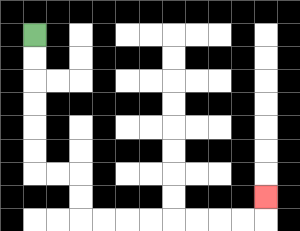{'start': '[1, 1]', 'end': '[11, 8]', 'path_directions': 'D,D,D,D,D,D,R,R,D,D,R,R,R,R,R,R,R,R,U', 'path_coordinates': '[[1, 1], [1, 2], [1, 3], [1, 4], [1, 5], [1, 6], [1, 7], [2, 7], [3, 7], [3, 8], [3, 9], [4, 9], [5, 9], [6, 9], [7, 9], [8, 9], [9, 9], [10, 9], [11, 9], [11, 8]]'}